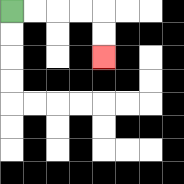{'start': '[0, 0]', 'end': '[4, 2]', 'path_directions': 'R,R,R,R,D,D', 'path_coordinates': '[[0, 0], [1, 0], [2, 0], [3, 0], [4, 0], [4, 1], [4, 2]]'}